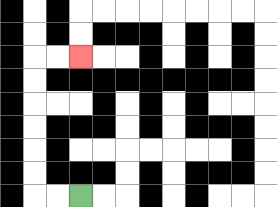{'start': '[3, 8]', 'end': '[3, 2]', 'path_directions': 'L,L,U,U,U,U,U,U,R,R', 'path_coordinates': '[[3, 8], [2, 8], [1, 8], [1, 7], [1, 6], [1, 5], [1, 4], [1, 3], [1, 2], [2, 2], [3, 2]]'}